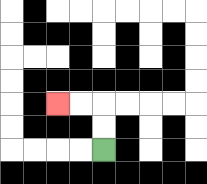{'start': '[4, 6]', 'end': '[2, 4]', 'path_directions': 'U,U,L,L', 'path_coordinates': '[[4, 6], [4, 5], [4, 4], [3, 4], [2, 4]]'}